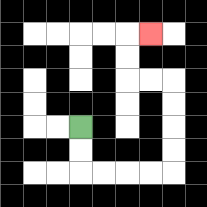{'start': '[3, 5]', 'end': '[6, 1]', 'path_directions': 'D,D,R,R,R,R,U,U,U,U,L,L,U,U,R', 'path_coordinates': '[[3, 5], [3, 6], [3, 7], [4, 7], [5, 7], [6, 7], [7, 7], [7, 6], [7, 5], [7, 4], [7, 3], [6, 3], [5, 3], [5, 2], [5, 1], [6, 1]]'}